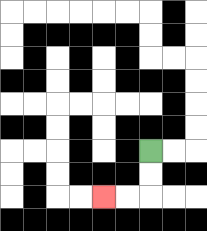{'start': '[6, 6]', 'end': '[4, 8]', 'path_directions': 'D,D,L,L', 'path_coordinates': '[[6, 6], [6, 7], [6, 8], [5, 8], [4, 8]]'}